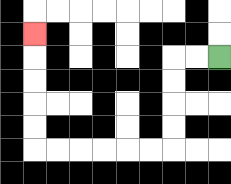{'start': '[9, 2]', 'end': '[1, 1]', 'path_directions': 'L,L,D,D,D,D,L,L,L,L,L,L,U,U,U,U,U', 'path_coordinates': '[[9, 2], [8, 2], [7, 2], [7, 3], [7, 4], [7, 5], [7, 6], [6, 6], [5, 6], [4, 6], [3, 6], [2, 6], [1, 6], [1, 5], [1, 4], [1, 3], [1, 2], [1, 1]]'}